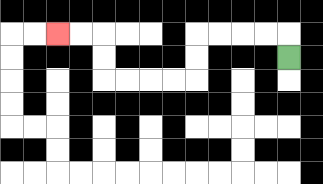{'start': '[12, 2]', 'end': '[2, 1]', 'path_directions': 'U,L,L,L,L,D,D,L,L,L,L,U,U,L,L', 'path_coordinates': '[[12, 2], [12, 1], [11, 1], [10, 1], [9, 1], [8, 1], [8, 2], [8, 3], [7, 3], [6, 3], [5, 3], [4, 3], [4, 2], [4, 1], [3, 1], [2, 1]]'}